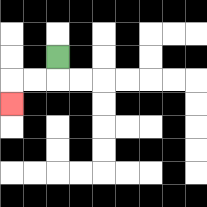{'start': '[2, 2]', 'end': '[0, 4]', 'path_directions': 'D,L,L,D', 'path_coordinates': '[[2, 2], [2, 3], [1, 3], [0, 3], [0, 4]]'}